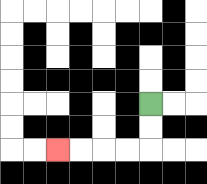{'start': '[6, 4]', 'end': '[2, 6]', 'path_directions': 'D,D,L,L,L,L', 'path_coordinates': '[[6, 4], [6, 5], [6, 6], [5, 6], [4, 6], [3, 6], [2, 6]]'}